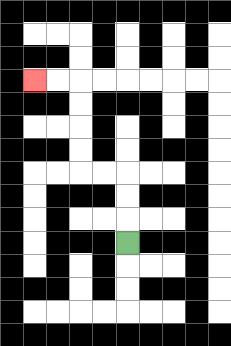{'start': '[5, 10]', 'end': '[1, 3]', 'path_directions': 'U,U,U,L,L,U,U,U,U,L,L', 'path_coordinates': '[[5, 10], [5, 9], [5, 8], [5, 7], [4, 7], [3, 7], [3, 6], [3, 5], [3, 4], [3, 3], [2, 3], [1, 3]]'}